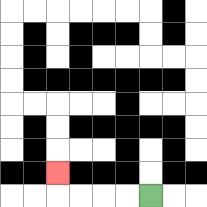{'start': '[6, 8]', 'end': '[2, 7]', 'path_directions': 'L,L,L,L,U', 'path_coordinates': '[[6, 8], [5, 8], [4, 8], [3, 8], [2, 8], [2, 7]]'}